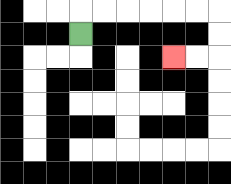{'start': '[3, 1]', 'end': '[7, 2]', 'path_directions': 'U,R,R,R,R,R,R,D,D,L,L', 'path_coordinates': '[[3, 1], [3, 0], [4, 0], [5, 0], [6, 0], [7, 0], [8, 0], [9, 0], [9, 1], [9, 2], [8, 2], [7, 2]]'}